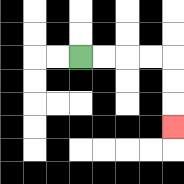{'start': '[3, 2]', 'end': '[7, 5]', 'path_directions': 'R,R,R,R,D,D,D', 'path_coordinates': '[[3, 2], [4, 2], [5, 2], [6, 2], [7, 2], [7, 3], [7, 4], [7, 5]]'}